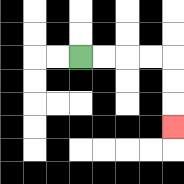{'start': '[3, 2]', 'end': '[7, 5]', 'path_directions': 'R,R,R,R,D,D,D', 'path_coordinates': '[[3, 2], [4, 2], [5, 2], [6, 2], [7, 2], [7, 3], [7, 4], [7, 5]]'}